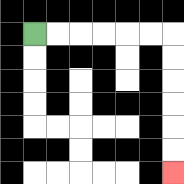{'start': '[1, 1]', 'end': '[7, 7]', 'path_directions': 'R,R,R,R,R,R,D,D,D,D,D,D', 'path_coordinates': '[[1, 1], [2, 1], [3, 1], [4, 1], [5, 1], [6, 1], [7, 1], [7, 2], [7, 3], [7, 4], [7, 5], [7, 6], [7, 7]]'}